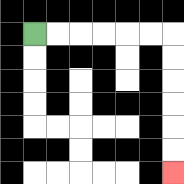{'start': '[1, 1]', 'end': '[7, 7]', 'path_directions': 'R,R,R,R,R,R,D,D,D,D,D,D', 'path_coordinates': '[[1, 1], [2, 1], [3, 1], [4, 1], [5, 1], [6, 1], [7, 1], [7, 2], [7, 3], [7, 4], [7, 5], [7, 6], [7, 7]]'}